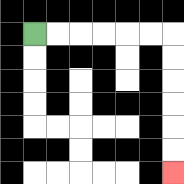{'start': '[1, 1]', 'end': '[7, 7]', 'path_directions': 'R,R,R,R,R,R,D,D,D,D,D,D', 'path_coordinates': '[[1, 1], [2, 1], [3, 1], [4, 1], [5, 1], [6, 1], [7, 1], [7, 2], [7, 3], [7, 4], [7, 5], [7, 6], [7, 7]]'}